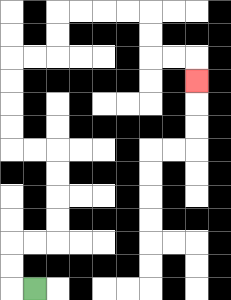{'start': '[1, 12]', 'end': '[8, 3]', 'path_directions': 'L,U,U,R,R,U,U,U,U,L,L,U,U,U,U,R,R,U,U,R,R,R,R,D,D,R,R,D', 'path_coordinates': '[[1, 12], [0, 12], [0, 11], [0, 10], [1, 10], [2, 10], [2, 9], [2, 8], [2, 7], [2, 6], [1, 6], [0, 6], [0, 5], [0, 4], [0, 3], [0, 2], [1, 2], [2, 2], [2, 1], [2, 0], [3, 0], [4, 0], [5, 0], [6, 0], [6, 1], [6, 2], [7, 2], [8, 2], [8, 3]]'}